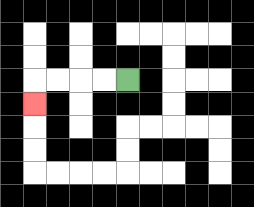{'start': '[5, 3]', 'end': '[1, 4]', 'path_directions': 'L,L,L,L,D', 'path_coordinates': '[[5, 3], [4, 3], [3, 3], [2, 3], [1, 3], [1, 4]]'}